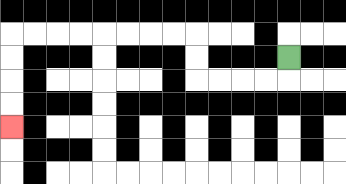{'start': '[12, 2]', 'end': '[0, 5]', 'path_directions': 'D,L,L,L,L,U,U,L,L,L,L,L,L,L,L,D,D,D,D', 'path_coordinates': '[[12, 2], [12, 3], [11, 3], [10, 3], [9, 3], [8, 3], [8, 2], [8, 1], [7, 1], [6, 1], [5, 1], [4, 1], [3, 1], [2, 1], [1, 1], [0, 1], [0, 2], [0, 3], [0, 4], [0, 5]]'}